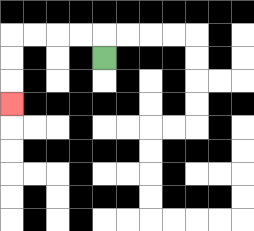{'start': '[4, 2]', 'end': '[0, 4]', 'path_directions': 'U,L,L,L,L,D,D,D', 'path_coordinates': '[[4, 2], [4, 1], [3, 1], [2, 1], [1, 1], [0, 1], [0, 2], [0, 3], [0, 4]]'}